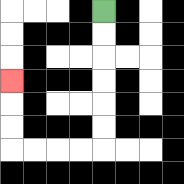{'start': '[4, 0]', 'end': '[0, 3]', 'path_directions': 'D,D,D,D,D,D,L,L,L,L,U,U,U', 'path_coordinates': '[[4, 0], [4, 1], [4, 2], [4, 3], [4, 4], [4, 5], [4, 6], [3, 6], [2, 6], [1, 6], [0, 6], [0, 5], [0, 4], [0, 3]]'}